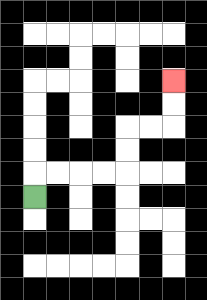{'start': '[1, 8]', 'end': '[7, 3]', 'path_directions': 'U,R,R,R,R,U,U,R,R,U,U', 'path_coordinates': '[[1, 8], [1, 7], [2, 7], [3, 7], [4, 7], [5, 7], [5, 6], [5, 5], [6, 5], [7, 5], [7, 4], [7, 3]]'}